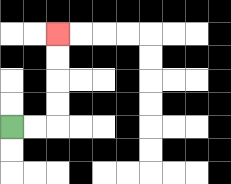{'start': '[0, 5]', 'end': '[2, 1]', 'path_directions': 'R,R,U,U,U,U', 'path_coordinates': '[[0, 5], [1, 5], [2, 5], [2, 4], [2, 3], [2, 2], [2, 1]]'}